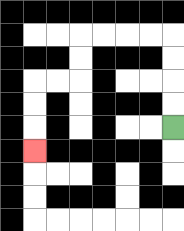{'start': '[7, 5]', 'end': '[1, 6]', 'path_directions': 'U,U,U,U,L,L,L,L,D,D,L,L,D,D,D', 'path_coordinates': '[[7, 5], [7, 4], [7, 3], [7, 2], [7, 1], [6, 1], [5, 1], [4, 1], [3, 1], [3, 2], [3, 3], [2, 3], [1, 3], [1, 4], [1, 5], [1, 6]]'}